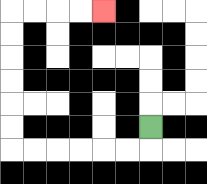{'start': '[6, 5]', 'end': '[4, 0]', 'path_directions': 'D,L,L,L,L,L,L,U,U,U,U,U,U,R,R,R,R', 'path_coordinates': '[[6, 5], [6, 6], [5, 6], [4, 6], [3, 6], [2, 6], [1, 6], [0, 6], [0, 5], [0, 4], [0, 3], [0, 2], [0, 1], [0, 0], [1, 0], [2, 0], [3, 0], [4, 0]]'}